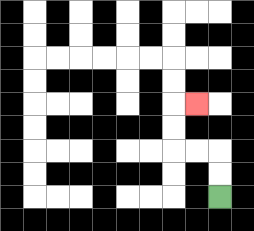{'start': '[9, 8]', 'end': '[8, 4]', 'path_directions': 'U,U,L,L,U,U,R', 'path_coordinates': '[[9, 8], [9, 7], [9, 6], [8, 6], [7, 6], [7, 5], [7, 4], [8, 4]]'}